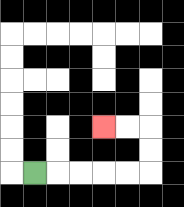{'start': '[1, 7]', 'end': '[4, 5]', 'path_directions': 'R,R,R,R,R,U,U,L,L', 'path_coordinates': '[[1, 7], [2, 7], [3, 7], [4, 7], [5, 7], [6, 7], [6, 6], [6, 5], [5, 5], [4, 5]]'}